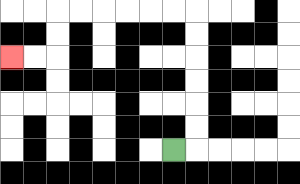{'start': '[7, 6]', 'end': '[0, 2]', 'path_directions': 'R,U,U,U,U,U,U,L,L,L,L,L,L,D,D,L,L', 'path_coordinates': '[[7, 6], [8, 6], [8, 5], [8, 4], [8, 3], [8, 2], [8, 1], [8, 0], [7, 0], [6, 0], [5, 0], [4, 0], [3, 0], [2, 0], [2, 1], [2, 2], [1, 2], [0, 2]]'}